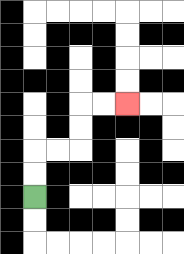{'start': '[1, 8]', 'end': '[5, 4]', 'path_directions': 'U,U,R,R,U,U,R,R', 'path_coordinates': '[[1, 8], [1, 7], [1, 6], [2, 6], [3, 6], [3, 5], [3, 4], [4, 4], [5, 4]]'}